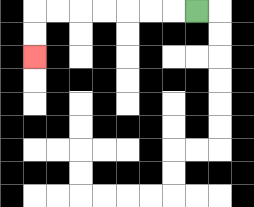{'start': '[8, 0]', 'end': '[1, 2]', 'path_directions': 'L,L,L,L,L,L,L,D,D', 'path_coordinates': '[[8, 0], [7, 0], [6, 0], [5, 0], [4, 0], [3, 0], [2, 0], [1, 0], [1, 1], [1, 2]]'}